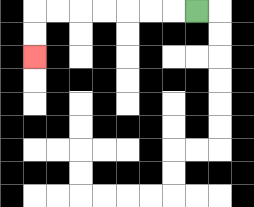{'start': '[8, 0]', 'end': '[1, 2]', 'path_directions': 'L,L,L,L,L,L,L,D,D', 'path_coordinates': '[[8, 0], [7, 0], [6, 0], [5, 0], [4, 0], [3, 0], [2, 0], [1, 0], [1, 1], [1, 2]]'}